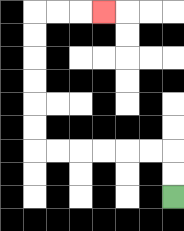{'start': '[7, 8]', 'end': '[4, 0]', 'path_directions': 'U,U,L,L,L,L,L,L,U,U,U,U,U,U,R,R,R', 'path_coordinates': '[[7, 8], [7, 7], [7, 6], [6, 6], [5, 6], [4, 6], [3, 6], [2, 6], [1, 6], [1, 5], [1, 4], [1, 3], [1, 2], [1, 1], [1, 0], [2, 0], [3, 0], [4, 0]]'}